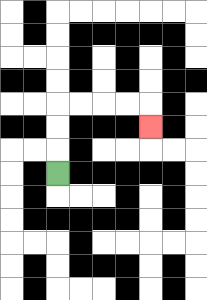{'start': '[2, 7]', 'end': '[6, 5]', 'path_directions': 'U,U,U,R,R,R,R,D', 'path_coordinates': '[[2, 7], [2, 6], [2, 5], [2, 4], [3, 4], [4, 4], [5, 4], [6, 4], [6, 5]]'}